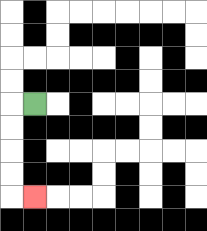{'start': '[1, 4]', 'end': '[1, 8]', 'path_directions': 'L,D,D,D,D,R', 'path_coordinates': '[[1, 4], [0, 4], [0, 5], [0, 6], [0, 7], [0, 8], [1, 8]]'}